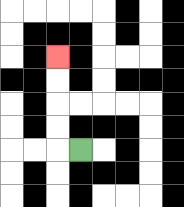{'start': '[3, 6]', 'end': '[2, 2]', 'path_directions': 'L,U,U,U,U', 'path_coordinates': '[[3, 6], [2, 6], [2, 5], [2, 4], [2, 3], [2, 2]]'}